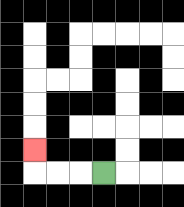{'start': '[4, 7]', 'end': '[1, 6]', 'path_directions': 'L,L,L,U', 'path_coordinates': '[[4, 7], [3, 7], [2, 7], [1, 7], [1, 6]]'}